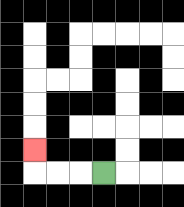{'start': '[4, 7]', 'end': '[1, 6]', 'path_directions': 'L,L,L,U', 'path_coordinates': '[[4, 7], [3, 7], [2, 7], [1, 7], [1, 6]]'}